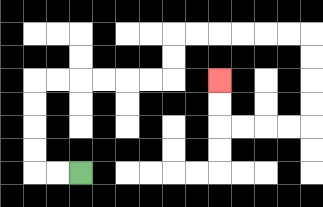{'start': '[3, 7]', 'end': '[9, 3]', 'path_directions': 'L,L,U,U,U,U,R,R,R,R,R,R,U,U,R,R,R,R,R,R,D,D,D,D,L,L,L,L,U,U', 'path_coordinates': '[[3, 7], [2, 7], [1, 7], [1, 6], [1, 5], [1, 4], [1, 3], [2, 3], [3, 3], [4, 3], [5, 3], [6, 3], [7, 3], [7, 2], [7, 1], [8, 1], [9, 1], [10, 1], [11, 1], [12, 1], [13, 1], [13, 2], [13, 3], [13, 4], [13, 5], [12, 5], [11, 5], [10, 5], [9, 5], [9, 4], [9, 3]]'}